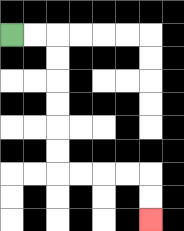{'start': '[0, 1]', 'end': '[6, 9]', 'path_directions': 'R,R,D,D,D,D,D,D,R,R,R,R,D,D', 'path_coordinates': '[[0, 1], [1, 1], [2, 1], [2, 2], [2, 3], [2, 4], [2, 5], [2, 6], [2, 7], [3, 7], [4, 7], [5, 7], [6, 7], [6, 8], [6, 9]]'}